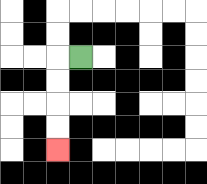{'start': '[3, 2]', 'end': '[2, 6]', 'path_directions': 'L,D,D,D,D', 'path_coordinates': '[[3, 2], [2, 2], [2, 3], [2, 4], [2, 5], [2, 6]]'}